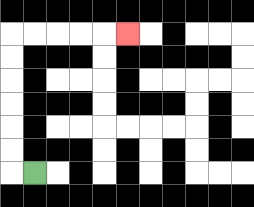{'start': '[1, 7]', 'end': '[5, 1]', 'path_directions': 'L,U,U,U,U,U,U,R,R,R,R,R', 'path_coordinates': '[[1, 7], [0, 7], [0, 6], [0, 5], [0, 4], [0, 3], [0, 2], [0, 1], [1, 1], [2, 1], [3, 1], [4, 1], [5, 1]]'}